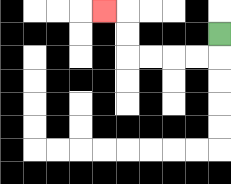{'start': '[9, 1]', 'end': '[4, 0]', 'path_directions': 'D,L,L,L,L,U,U,L', 'path_coordinates': '[[9, 1], [9, 2], [8, 2], [7, 2], [6, 2], [5, 2], [5, 1], [5, 0], [4, 0]]'}